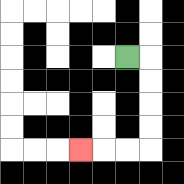{'start': '[5, 2]', 'end': '[3, 6]', 'path_directions': 'R,D,D,D,D,L,L,L', 'path_coordinates': '[[5, 2], [6, 2], [6, 3], [6, 4], [6, 5], [6, 6], [5, 6], [4, 6], [3, 6]]'}